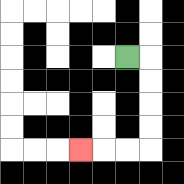{'start': '[5, 2]', 'end': '[3, 6]', 'path_directions': 'R,D,D,D,D,L,L,L', 'path_coordinates': '[[5, 2], [6, 2], [6, 3], [6, 4], [6, 5], [6, 6], [5, 6], [4, 6], [3, 6]]'}